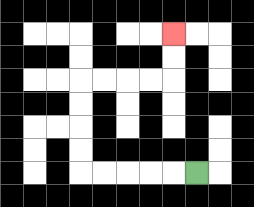{'start': '[8, 7]', 'end': '[7, 1]', 'path_directions': 'L,L,L,L,L,U,U,U,U,R,R,R,R,U,U', 'path_coordinates': '[[8, 7], [7, 7], [6, 7], [5, 7], [4, 7], [3, 7], [3, 6], [3, 5], [3, 4], [3, 3], [4, 3], [5, 3], [6, 3], [7, 3], [7, 2], [7, 1]]'}